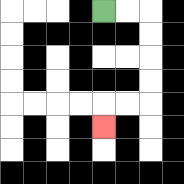{'start': '[4, 0]', 'end': '[4, 5]', 'path_directions': 'R,R,D,D,D,D,L,L,D', 'path_coordinates': '[[4, 0], [5, 0], [6, 0], [6, 1], [6, 2], [6, 3], [6, 4], [5, 4], [4, 4], [4, 5]]'}